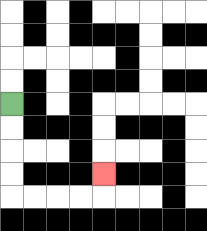{'start': '[0, 4]', 'end': '[4, 7]', 'path_directions': 'D,D,D,D,R,R,R,R,U', 'path_coordinates': '[[0, 4], [0, 5], [0, 6], [0, 7], [0, 8], [1, 8], [2, 8], [3, 8], [4, 8], [4, 7]]'}